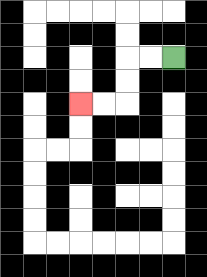{'start': '[7, 2]', 'end': '[3, 4]', 'path_directions': 'L,L,D,D,L,L', 'path_coordinates': '[[7, 2], [6, 2], [5, 2], [5, 3], [5, 4], [4, 4], [3, 4]]'}